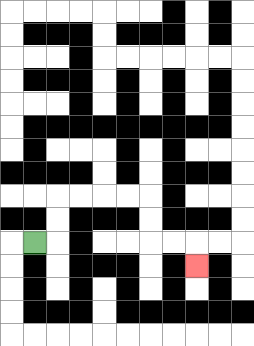{'start': '[1, 10]', 'end': '[8, 11]', 'path_directions': 'R,U,U,R,R,R,R,D,D,R,R,D', 'path_coordinates': '[[1, 10], [2, 10], [2, 9], [2, 8], [3, 8], [4, 8], [5, 8], [6, 8], [6, 9], [6, 10], [7, 10], [8, 10], [8, 11]]'}